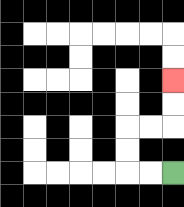{'start': '[7, 7]', 'end': '[7, 3]', 'path_directions': 'L,L,U,U,R,R,U,U', 'path_coordinates': '[[7, 7], [6, 7], [5, 7], [5, 6], [5, 5], [6, 5], [7, 5], [7, 4], [7, 3]]'}